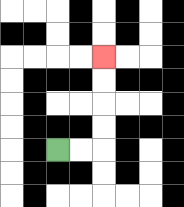{'start': '[2, 6]', 'end': '[4, 2]', 'path_directions': 'R,R,U,U,U,U', 'path_coordinates': '[[2, 6], [3, 6], [4, 6], [4, 5], [4, 4], [4, 3], [4, 2]]'}